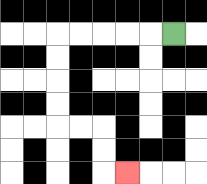{'start': '[7, 1]', 'end': '[5, 7]', 'path_directions': 'L,L,L,L,L,D,D,D,D,R,R,D,D,R', 'path_coordinates': '[[7, 1], [6, 1], [5, 1], [4, 1], [3, 1], [2, 1], [2, 2], [2, 3], [2, 4], [2, 5], [3, 5], [4, 5], [4, 6], [4, 7], [5, 7]]'}